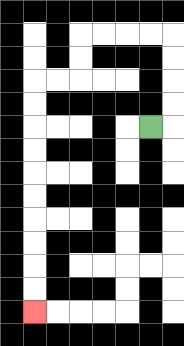{'start': '[6, 5]', 'end': '[1, 13]', 'path_directions': 'R,U,U,U,U,L,L,L,L,D,D,L,L,D,D,D,D,D,D,D,D,D,D', 'path_coordinates': '[[6, 5], [7, 5], [7, 4], [7, 3], [7, 2], [7, 1], [6, 1], [5, 1], [4, 1], [3, 1], [3, 2], [3, 3], [2, 3], [1, 3], [1, 4], [1, 5], [1, 6], [1, 7], [1, 8], [1, 9], [1, 10], [1, 11], [1, 12], [1, 13]]'}